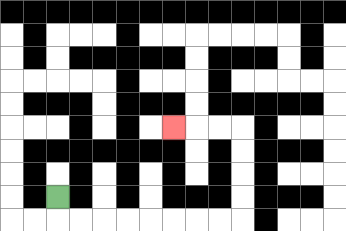{'start': '[2, 8]', 'end': '[7, 5]', 'path_directions': 'D,R,R,R,R,R,R,R,R,U,U,U,U,L,L,L', 'path_coordinates': '[[2, 8], [2, 9], [3, 9], [4, 9], [5, 9], [6, 9], [7, 9], [8, 9], [9, 9], [10, 9], [10, 8], [10, 7], [10, 6], [10, 5], [9, 5], [8, 5], [7, 5]]'}